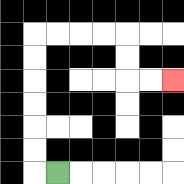{'start': '[2, 7]', 'end': '[7, 3]', 'path_directions': 'L,U,U,U,U,U,U,R,R,R,R,D,D,R,R', 'path_coordinates': '[[2, 7], [1, 7], [1, 6], [1, 5], [1, 4], [1, 3], [1, 2], [1, 1], [2, 1], [3, 1], [4, 1], [5, 1], [5, 2], [5, 3], [6, 3], [7, 3]]'}